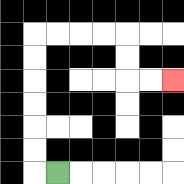{'start': '[2, 7]', 'end': '[7, 3]', 'path_directions': 'L,U,U,U,U,U,U,R,R,R,R,D,D,R,R', 'path_coordinates': '[[2, 7], [1, 7], [1, 6], [1, 5], [1, 4], [1, 3], [1, 2], [1, 1], [2, 1], [3, 1], [4, 1], [5, 1], [5, 2], [5, 3], [6, 3], [7, 3]]'}